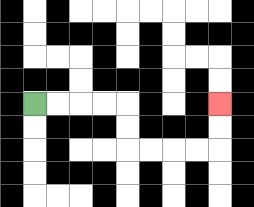{'start': '[1, 4]', 'end': '[9, 4]', 'path_directions': 'R,R,R,R,D,D,R,R,R,R,U,U', 'path_coordinates': '[[1, 4], [2, 4], [3, 4], [4, 4], [5, 4], [5, 5], [5, 6], [6, 6], [7, 6], [8, 6], [9, 6], [9, 5], [9, 4]]'}